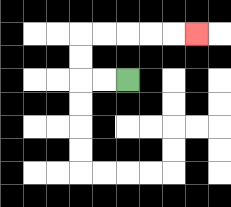{'start': '[5, 3]', 'end': '[8, 1]', 'path_directions': 'L,L,U,U,R,R,R,R,R', 'path_coordinates': '[[5, 3], [4, 3], [3, 3], [3, 2], [3, 1], [4, 1], [5, 1], [6, 1], [7, 1], [8, 1]]'}